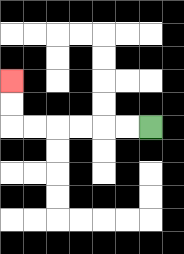{'start': '[6, 5]', 'end': '[0, 3]', 'path_directions': 'L,L,L,L,L,L,U,U', 'path_coordinates': '[[6, 5], [5, 5], [4, 5], [3, 5], [2, 5], [1, 5], [0, 5], [0, 4], [0, 3]]'}